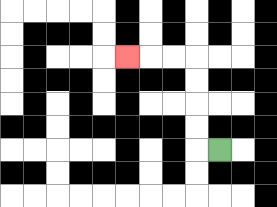{'start': '[9, 6]', 'end': '[5, 2]', 'path_directions': 'L,U,U,U,U,L,L,L', 'path_coordinates': '[[9, 6], [8, 6], [8, 5], [8, 4], [8, 3], [8, 2], [7, 2], [6, 2], [5, 2]]'}